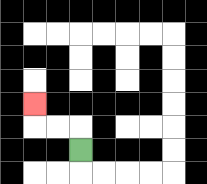{'start': '[3, 6]', 'end': '[1, 4]', 'path_directions': 'U,L,L,U', 'path_coordinates': '[[3, 6], [3, 5], [2, 5], [1, 5], [1, 4]]'}